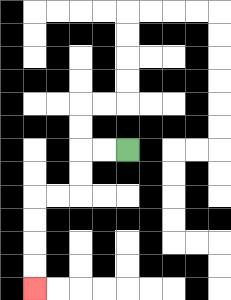{'start': '[5, 6]', 'end': '[1, 12]', 'path_directions': 'L,L,D,D,L,L,D,D,D,D', 'path_coordinates': '[[5, 6], [4, 6], [3, 6], [3, 7], [3, 8], [2, 8], [1, 8], [1, 9], [1, 10], [1, 11], [1, 12]]'}